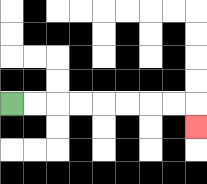{'start': '[0, 4]', 'end': '[8, 5]', 'path_directions': 'R,R,R,R,R,R,R,R,D', 'path_coordinates': '[[0, 4], [1, 4], [2, 4], [3, 4], [4, 4], [5, 4], [6, 4], [7, 4], [8, 4], [8, 5]]'}